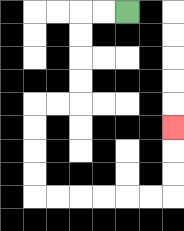{'start': '[5, 0]', 'end': '[7, 5]', 'path_directions': 'L,L,D,D,D,D,L,L,D,D,D,D,R,R,R,R,R,R,U,U,U', 'path_coordinates': '[[5, 0], [4, 0], [3, 0], [3, 1], [3, 2], [3, 3], [3, 4], [2, 4], [1, 4], [1, 5], [1, 6], [1, 7], [1, 8], [2, 8], [3, 8], [4, 8], [5, 8], [6, 8], [7, 8], [7, 7], [7, 6], [7, 5]]'}